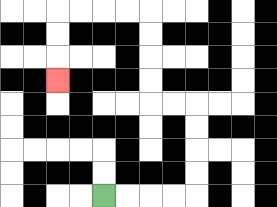{'start': '[4, 8]', 'end': '[2, 3]', 'path_directions': 'R,R,R,R,U,U,U,U,L,L,U,U,U,U,L,L,L,L,D,D,D', 'path_coordinates': '[[4, 8], [5, 8], [6, 8], [7, 8], [8, 8], [8, 7], [8, 6], [8, 5], [8, 4], [7, 4], [6, 4], [6, 3], [6, 2], [6, 1], [6, 0], [5, 0], [4, 0], [3, 0], [2, 0], [2, 1], [2, 2], [2, 3]]'}